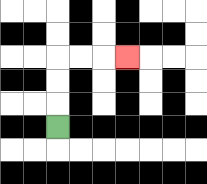{'start': '[2, 5]', 'end': '[5, 2]', 'path_directions': 'U,U,U,R,R,R', 'path_coordinates': '[[2, 5], [2, 4], [2, 3], [2, 2], [3, 2], [4, 2], [5, 2]]'}